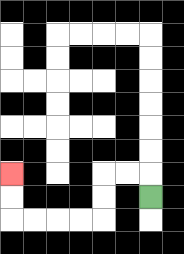{'start': '[6, 8]', 'end': '[0, 7]', 'path_directions': 'U,L,L,D,D,L,L,L,L,U,U', 'path_coordinates': '[[6, 8], [6, 7], [5, 7], [4, 7], [4, 8], [4, 9], [3, 9], [2, 9], [1, 9], [0, 9], [0, 8], [0, 7]]'}